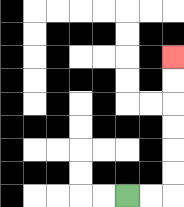{'start': '[5, 8]', 'end': '[7, 2]', 'path_directions': 'R,R,U,U,U,U,U,U', 'path_coordinates': '[[5, 8], [6, 8], [7, 8], [7, 7], [7, 6], [7, 5], [7, 4], [7, 3], [7, 2]]'}